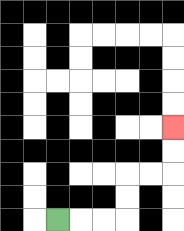{'start': '[2, 9]', 'end': '[7, 5]', 'path_directions': 'R,R,R,U,U,R,R,U,U', 'path_coordinates': '[[2, 9], [3, 9], [4, 9], [5, 9], [5, 8], [5, 7], [6, 7], [7, 7], [7, 6], [7, 5]]'}